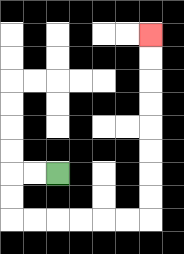{'start': '[2, 7]', 'end': '[6, 1]', 'path_directions': 'L,L,D,D,R,R,R,R,R,R,U,U,U,U,U,U,U,U', 'path_coordinates': '[[2, 7], [1, 7], [0, 7], [0, 8], [0, 9], [1, 9], [2, 9], [3, 9], [4, 9], [5, 9], [6, 9], [6, 8], [6, 7], [6, 6], [6, 5], [6, 4], [6, 3], [6, 2], [6, 1]]'}